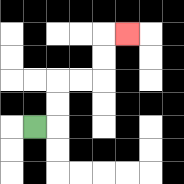{'start': '[1, 5]', 'end': '[5, 1]', 'path_directions': 'R,U,U,R,R,U,U,R', 'path_coordinates': '[[1, 5], [2, 5], [2, 4], [2, 3], [3, 3], [4, 3], [4, 2], [4, 1], [5, 1]]'}